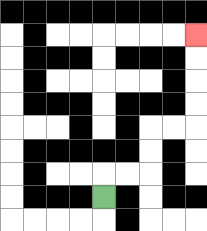{'start': '[4, 8]', 'end': '[8, 1]', 'path_directions': 'U,R,R,U,U,R,R,U,U,U,U', 'path_coordinates': '[[4, 8], [4, 7], [5, 7], [6, 7], [6, 6], [6, 5], [7, 5], [8, 5], [8, 4], [8, 3], [8, 2], [8, 1]]'}